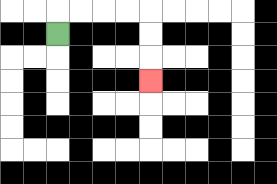{'start': '[2, 1]', 'end': '[6, 3]', 'path_directions': 'U,R,R,R,R,D,D,D', 'path_coordinates': '[[2, 1], [2, 0], [3, 0], [4, 0], [5, 0], [6, 0], [6, 1], [6, 2], [6, 3]]'}